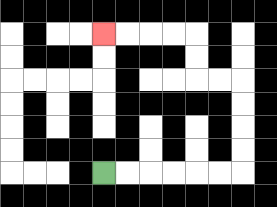{'start': '[4, 7]', 'end': '[4, 1]', 'path_directions': 'R,R,R,R,R,R,U,U,U,U,L,L,U,U,L,L,L,L', 'path_coordinates': '[[4, 7], [5, 7], [6, 7], [7, 7], [8, 7], [9, 7], [10, 7], [10, 6], [10, 5], [10, 4], [10, 3], [9, 3], [8, 3], [8, 2], [8, 1], [7, 1], [6, 1], [5, 1], [4, 1]]'}